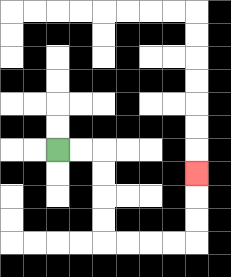{'start': '[2, 6]', 'end': '[8, 7]', 'path_directions': 'R,R,D,D,D,D,R,R,R,R,U,U,U', 'path_coordinates': '[[2, 6], [3, 6], [4, 6], [4, 7], [4, 8], [4, 9], [4, 10], [5, 10], [6, 10], [7, 10], [8, 10], [8, 9], [8, 8], [8, 7]]'}